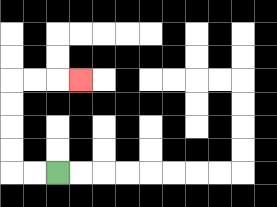{'start': '[2, 7]', 'end': '[3, 3]', 'path_directions': 'L,L,U,U,U,U,R,R,R', 'path_coordinates': '[[2, 7], [1, 7], [0, 7], [0, 6], [0, 5], [0, 4], [0, 3], [1, 3], [2, 3], [3, 3]]'}